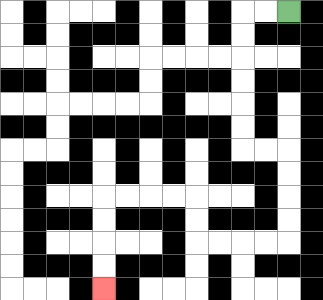{'start': '[12, 0]', 'end': '[4, 12]', 'path_directions': 'L,L,D,D,D,D,D,D,R,R,D,D,D,D,L,L,L,L,U,U,L,L,L,L,D,D,D,D', 'path_coordinates': '[[12, 0], [11, 0], [10, 0], [10, 1], [10, 2], [10, 3], [10, 4], [10, 5], [10, 6], [11, 6], [12, 6], [12, 7], [12, 8], [12, 9], [12, 10], [11, 10], [10, 10], [9, 10], [8, 10], [8, 9], [8, 8], [7, 8], [6, 8], [5, 8], [4, 8], [4, 9], [4, 10], [4, 11], [4, 12]]'}